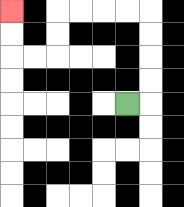{'start': '[5, 4]', 'end': '[0, 0]', 'path_directions': 'R,U,U,U,U,L,L,L,L,D,D,L,L,U,U', 'path_coordinates': '[[5, 4], [6, 4], [6, 3], [6, 2], [6, 1], [6, 0], [5, 0], [4, 0], [3, 0], [2, 0], [2, 1], [2, 2], [1, 2], [0, 2], [0, 1], [0, 0]]'}